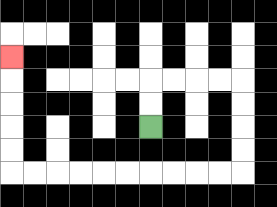{'start': '[6, 5]', 'end': '[0, 2]', 'path_directions': 'U,U,R,R,R,R,D,D,D,D,L,L,L,L,L,L,L,L,L,L,U,U,U,U,U', 'path_coordinates': '[[6, 5], [6, 4], [6, 3], [7, 3], [8, 3], [9, 3], [10, 3], [10, 4], [10, 5], [10, 6], [10, 7], [9, 7], [8, 7], [7, 7], [6, 7], [5, 7], [4, 7], [3, 7], [2, 7], [1, 7], [0, 7], [0, 6], [0, 5], [0, 4], [0, 3], [0, 2]]'}